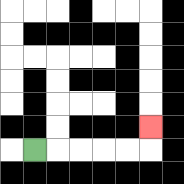{'start': '[1, 6]', 'end': '[6, 5]', 'path_directions': 'R,R,R,R,R,U', 'path_coordinates': '[[1, 6], [2, 6], [3, 6], [4, 6], [5, 6], [6, 6], [6, 5]]'}